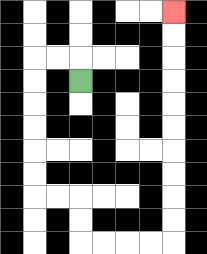{'start': '[3, 3]', 'end': '[7, 0]', 'path_directions': 'U,L,L,D,D,D,D,D,D,R,R,D,D,R,R,R,R,U,U,U,U,U,U,U,U,U,U', 'path_coordinates': '[[3, 3], [3, 2], [2, 2], [1, 2], [1, 3], [1, 4], [1, 5], [1, 6], [1, 7], [1, 8], [2, 8], [3, 8], [3, 9], [3, 10], [4, 10], [5, 10], [6, 10], [7, 10], [7, 9], [7, 8], [7, 7], [7, 6], [7, 5], [7, 4], [7, 3], [7, 2], [7, 1], [7, 0]]'}